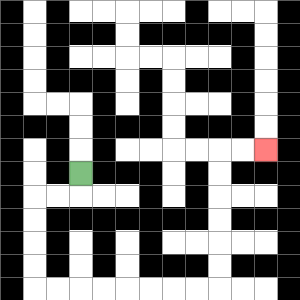{'start': '[3, 7]', 'end': '[11, 6]', 'path_directions': 'D,L,L,D,D,D,D,R,R,R,R,R,R,R,R,U,U,U,U,U,U,R,R', 'path_coordinates': '[[3, 7], [3, 8], [2, 8], [1, 8], [1, 9], [1, 10], [1, 11], [1, 12], [2, 12], [3, 12], [4, 12], [5, 12], [6, 12], [7, 12], [8, 12], [9, 12], [9, 11], [9, 10], [9, 9], [9, 8], [9, 7], [9, 6], [10, 6], [11, 6]]'}